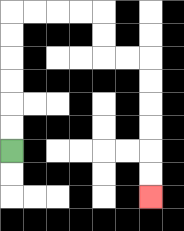{'start': '[0, 6]', 'end': '[6, 8]', 'path_directions': 'U,U,U,U,U,U,R,R,R,R,D,D,R,R,D,D,D,D,D,D', 'path_coordinates': '[[0, 6], [0, 5], [0, 4], [0, 3], [0, 2], [0, 1], [0, 0], [1, 0], [2, 0], [3, 0], [4, 0], [4, 1], [4, 2], [5, 2], [6, 2], [6, 3], [6, 4], [6, 5], [6, 6], [6, 7], [6, 8]]'}